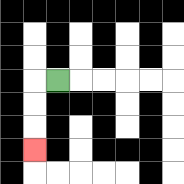{'start': '[2, 3]', 'end': '[1, 6]', 'path_directions': 'L,D,D,D', 'path_coordinates': '[[2, 3], [1, 3], [1, 4], [1, 5], [1, 6]]'}